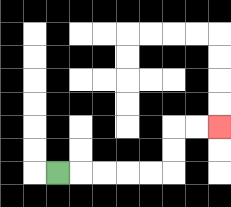{'start': '[2, 7]', 'end': '[9, 5]', 'path_directions': 'R,R,R,R,R,U,U,R,R', 'path_coordinates': '[[2, 7], [3, 7], [4, 7], [5, 7], [6, 7], [7, 7], [7, 6], [7, 5], [8, 5], [9, 5]]'}